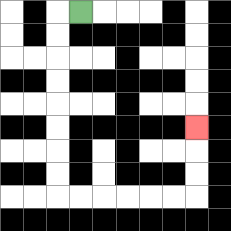{'start': '[3, 0]', 'end': '[8, 5]', 'path_directions': 'L,D,D,D,D,D,D,D,D,R,R,R,R,R,R,U,U,U', 'path_coordinates': '[[3, 0], [2, 0], [2, 1], [2, 2], [2, 3], [2, 4], [2, 5], [2, 6], [2, 7], [2, 8], [3, 8], [4, 8], [5, 8], [6, 8], [7, 8], [8, 8], [8, 7], [8, 6], [8, 5]]'}